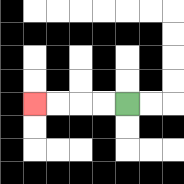{'start': '[5, 4]', 'end': '[1, 4]', 'path_directions': 'L,L,L,L', 'path_coordinates': '[[5, 4], [4, 4], [3, 4], [2, 4], [1, 4]]'}